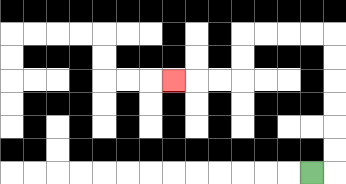{'start': '[13, 7]', 'end': '[7, 3]', 'path_directions': 'R,U,U,U,U,U,U,L,L,L,L,D,D,L,L,L', 'path_coordinates': '[[13, 7], [14, 7], [14, 6], [14, 5], [14, 4], [14, 3], [14, 2], [14, 1], [13, 1], [12, 1], [11, 1], [10, 1], [10, 2], [10, 3], [9, 3], [8, 3], [7, 3]]'}